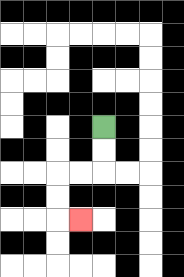{'start': '[4, 5]', 'end': '[3, 9]', 'path_directions': 'D,D,L,L,D,D,R', 'path_coordinates': '[[4, 5], [4, 6], [4, 7], [3, 7], [2, 7], [2, 8], [2, 9], [3, 9]]'}